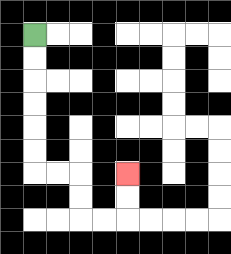{'start': '[1, 1]', 'end': '[5, 7]', 'path_directions': 'D,D,D,D,D,D,R,R,D,D,R,R,U,U', 'path_coordinates': '[[1, 1], [1, 2], [1, 3], [1, 4], [1, 5], [1, 6], [1, 7], [2, 7], [3, 7], [3, 8], [3, 9], [4, 9], [5, 9], [5, 8], [5, 7]]'}